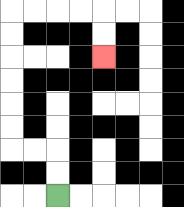{'start': '[2, 8]', 'end': '[4, 2]', 'path_directions': 'U,U,L,L,U,U,U,U,U,U,R,R,R,R,D,D', 'path_coordinates': '[[2, 8], [2, 7], [2, 6], [1, 6], [0, 6], [0, 5], [0, 4], [0, 3], [0, 2], [0, 1], [0, 0], [1, 0], [2, 0], [3, 0], [4, 0], [4, 1], [4, 2]]'}